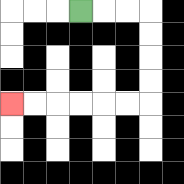{'start': '[3, 0]', 'end': '[0, 4]', 'path_directions': 'R,R,R,D,D,D,D,L,L,L,L,L,L', 'path_coordinates': '[[3, 0], [4, 0], [5, 0], [6, 0], [6, 1], [6, 2], [6, 3], [6, 4], [5, 4], [4, 4], [3, 4], [2, 4], [1, 4], [0, 4]]'}